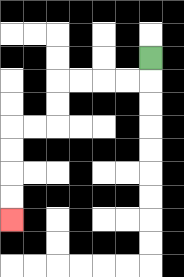{'start': '[6, 2]', 'end': '[0, 9]', 'path_directions': 'D,L,L,L,L,D,D,L,L,D,D,D,D', 'path_coordinates': '[[6, 2], [6, 3], [5, 3], [4, 3], [3, 3], [2, 3], [2, 4], [2, 5], [1, 5], [0, 5], [0, 6], [0, 7], [0, 8], [0, 9]]'}